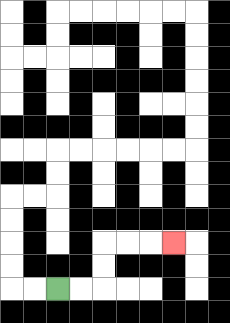{'start': '[2, 12]', 'end': '[7, 10]', 'path_directions': 'R,R,U,U,R,R,R', 'path_coordinates': '[[2, 12], [3, 12], [4, 12], [4, 11], [4, 10], [5, 10], [6, 10], [7, 10]]'}